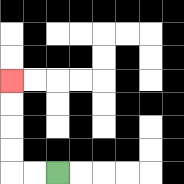{'start': '[2, 7]', 'end': '[0, 3]', 'path_directions': 'L,L,U,U,U,U', 'path_coordinates': '[[2, 7], [1, 7], [0, 7], [0, 6], [0, 5], [0, 4], [0, 3]]'}